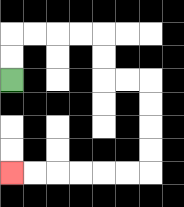{'start': '[0, 3]', 'end': '[0, 7]', 'path_directions': 'U,U,R,R,R,R,D,D,R,R,D,D,D,D,L,L,L,L,L,L', 'path_coordinates': '[[0, 3], [0, 2], [0, 1], [1, 1], [2, 1], [3, 1], [4, 1], [4, 2], [4, 3], [5, 3], [6, 3], [6, 4], [6, 5], [6, 6], [6, 7], [5, 7], [4, 7], [3, 7], [2, 7], [1, 7], [0, 7]]'}